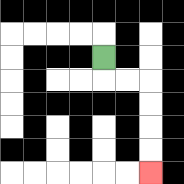{'start': '[4, 2]', 'end': '[6, 7]', 'path_directions': 'D,R,R,D,D,D,D', 'path_coordinates': '[[4, 2], [4, 3], [5, 3], [6, 3], [6, 4], [6, 5], [6, 6], [6, 7]]'}